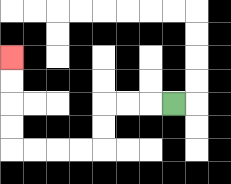{'start': '[7, 4]', 'end': '[0, 2]', 'path_directions': 'L,L,L,D,D,L,L,L,L,U,U,U,U', 'path_coordinates': '[[7, 4], [6, 4], [5, 4], [4, 4], [4, 5], [4, 6], [3, 6], [2, 6], [1, 6], [0, 6], [0, 5], [0, 4], [0, 3], [0, 2]]'}